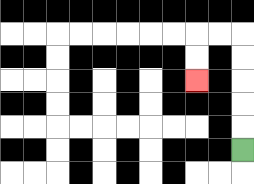{'start': '[10, 6]', 'end': '[8, 3]', 'path_directions': 'U,U,U,U,U,L,L,D,D', 'path_coordinates': '[[10, 6], [10, 5], [10, 4], [10, 3], [10, 2], [10, 1], [9, 1], [8, 1], [8, 2], [8, 3]]'}